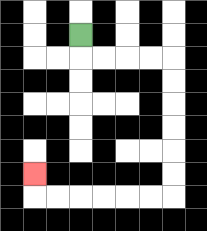{'start': '[3, 1]', 'end': '[1, 7]', 'path_directions': 'D,R,R,R,R,D,D,D,D,D,D,L,L,L,L,L,L,U', 'path_coordinates': '[[3, 1], [3, 2], [4, 2], [5, 2], [6, 2], [7, 2], [7, 3], [7, 4], [7, 5], [7, 6], [7, 7], [7, 8], [6, 8], [5, 8], [4, 8], [3, 8], [2, 8], [1, 8], [1, 7]]'}